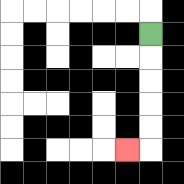{'start': '[6, 1]', 'end': '[5, 6]', 'path_directions': 'D,D,D,D,D,L', 'path_coordinates': '[[6, 1], [6, 2], [6, 3], [6, 4], [6, 5], [6, 6], [5, 6]]'}